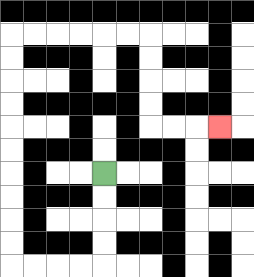{'start': '[4, 7]', 'end': '[9, 5]', 'path_directions': 'D,D,D,D,L,L,L,L,U,U,U,U,U,U,U,U,U,U,R,R,R,R,R,R,D,D,D,D,R,R,R', 'path_coordinates': '[[4, 7], [4, 8], [4, 9], [4, 10], [4, 11], [3, 11], [2, 11], [1, 11], [0, 11], [0, 10], [0, 9], [0, 8], [0, 7], [0, 6], [0, 5], [0, 4], [0, 3], [0, 2], [0, 1], [1, 1], [2, 1], [3, 1], [4, 1], [5, 1], [6, 1], [6, 2], [6, 3], [6, 4], [6, 5], [7, 5], [8, 5], [9, 5]]'}